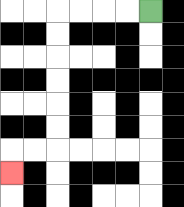{'start': '[6, 0]', 'end': '[0, 7]', 'path_directions': 'L,L,L,L,D,D,D,D,D,D,L,L,D', 'path_coordinates': '[[6, 0], [5, 0], [4, 0], [3, 0], [2, 0], [2, 1], [2, 2], [2, 3], [2, 4], [2, 5], [2, 6], [1, 6], [0, 6], [0, 7]]'}